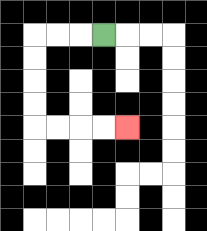{'start': '[4, 1]', 'end': '[5, 5]', 'path_directions': 'L,L,L,D,D,D,D,R,R,R,R', 'path_coordinates': '[[4, 1], [3, 1], [2, 1], [1, 1], [1, 2], [1, 3], [1, 4], [1, 5], [2, 5], [3, 5], [4, 5], [5, 5]]'}